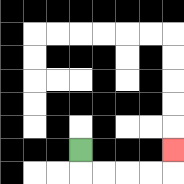{'start': '[3, 6]', 'end': '[7, 6]', 'path_directions': 'D,R,R,R,R,U', 'path_coordinates': '[[3, 6], [3, 7], [4, 7], [5, 7], [6, 7], [7, 7], [7, 6]]'}